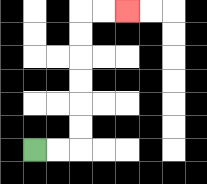{'start': '[1, 6]', 'end': '[5, 0]', 'path_directions': 'R,R,U,U,U,U,U,U,R,R', 'path_coordinates': '[[1, 6], [2, 6], [3, 6], [3, 5], [3, 4], [3, 3], [3, 2], [3, 1], [3, 0], [4, 0], [5, 0]]'}